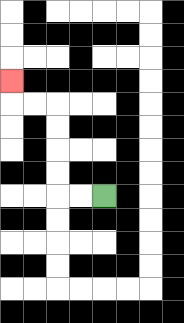{'start': '[4, 8]', 'end': '[0, 3]', 'path_directions': 'L,L,U,U,U,U,L,L,U', 'path_coordinates': '[[4, 8], [3, 8], [2, 8], [2, 7], [2, 6], [2, 5], [2, 4], [1, 4], [0, 4], [0, 3]]'}